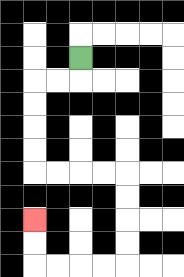{'start': '[3, 2]', 'end': '[1, 9]', 'path_directions': 'D,L,L,D,D,D,D,R,R,R,R,D,D,D,D,L,L,L,L,U,U', 'path_coordinates': '[[3, 2], [3, 3], [2, 3], [1, 3], [1, 4], [1, 5], [1, 6], [1, 7], [2, 7], [3, 7], [4, 7], [5, 7], [5, 8], [5, 9], [5, 10], [5, 11], [4, 11], [3, 11], [2, 11], [1, 11], [1, 10], [1, 9]]'}